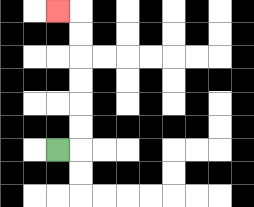{'start': '[2, 6]', 'end': '[2, 0]', 'path_directions': 'R,U,U,U,U,U,U,L', 'path_coordinates': '[[2, 6], [3, 6], [3, 5], [3, 4], [3, 3], [3, 2], [3, 1], [3, 0], [2, 0]]'}